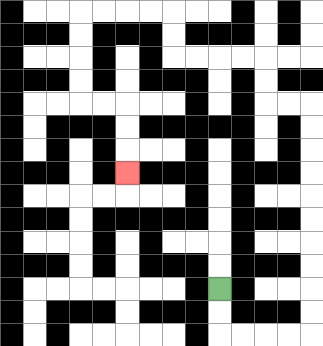{'start': '[9, 12]', 'end': '[5, 7]', 'path_directions': 'D,D,R,R,R,R,U,U,U,U,U,U,U,U,U,U,L,L,U,U,L,L,L,L,U,U,L,L,L,L,D,D,D,D,R,R,D,D,D', 'path_coordinates': '[[9, 12], [9, 13], [9, 14], [10, 14], [11, 14], [12, 14], [13, 14], [13, 13], [13, 12], [13, 11], [13, 10], [13, 9], [13, 8], [13, 7], [13, 6], [13, 5], [13, 4], [12, 4], [11, 4], [11, 3], [11, 2], [10, 2], [9, 2], [8, 2], [7, 2], [7, 1], [7, 0], [6, 0], [5, 0], [4, 0], [3, 0], [3, 1], [3, 2], [3, 3], [3, 4], [4, 4], [5, 4], [5, 5], [5, 6], [5, 7]]'}